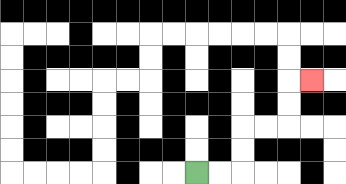{'start': '[8, 7]', 'end': '[13, 3]', 'path_directions': 'R,R,U,U,R,R,U,U,R', 'path_coordinates': '[[8, 7], [9, 7], [10, 7], [10, 6], [10, 5], [11, 5], [12, 5], [12, 4], [12, 3], [13, 3]]'}